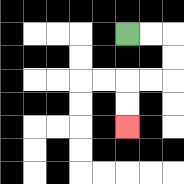{'start': '[5, 1]', 'end': '[5, 5]', 'path_directions': 'R,R,D,D,L,L,D,D', 'path_coordinates': '[[5, 1], [6, 1], [7, 1], [7, 2], [7, 3], [6, 3], [5, 3], [5, 4], [5, 5]]'}